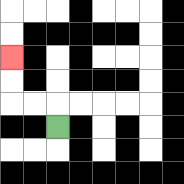{'start': '[2, 5]', 'end': '[0, 2]', 'path_directions': 'U,L,L,U,U', 'path_coordinates': '[[2, 5], [2, 4], [1, 4], [0, 4], [0, 3], [0, 2]]'}